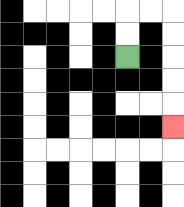{'start': '[5, 2]', 'end': '[7, 5]', 'path_directions': 'U,U,R,R,D,D,D,D,D', 'path_coordinates': '[[5, 2], [5, 1], [5, 0], [6, 0], [7, 0], [7, 1], [7, 2], [7, 3], [7, 4], [7, 5]]'}